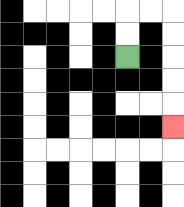{'start': '[5, 2]', 'end': '[7, 5]', 'path_directions': 'U,U,R,R,D,D,D,D,D', 'path_coordinates': '[[5, 2], [5, 1], [5, 0], [6, 0], [7, 0], [7, 1], [7, 2], [7, 3], [7, 4], [7, 5]]'}